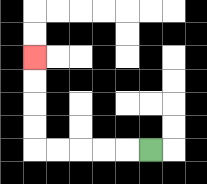{'start': '[6, 6]', 'end': '[1, 2]', 'path_directions': 'L,L,L,L,L,U,U,U,U', 'path_coordinates': '[[6, 6], [5, 6], [4, 6], [3, 6], [2, 6], [1, 6], [1, 5], [1, 4], [1, 3], [1, 2]]'}